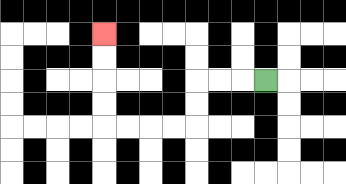{'start': '[11, 3]', 'end': '[4, 1]', 'path_directions': 'L,L,L,D,D,L,L,L,L,U,U,U,U', 'path_coordinates': '[[11, 3], [10, 3], [9, 3], [8, 3], [8, 4], [8, 5], [7, 5], [6, 5], [5, 5], [4, 5], [4, 4], [4, 3], [4, 2], [4, 1]]'}